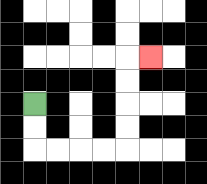{'start': '[1, 4]', 'end': '[6, 2]', 'path_directions': 'D,D,R,R,R,R,U,U,U,U,R', 'path_coordinates': '[[1, 4], [1, 5], [1, 6], [2, 6], [3, 6], [4, 6], [5, 6], [5, 5], [5, 4], [5, 3], [5, 2], [6, 2]]'}